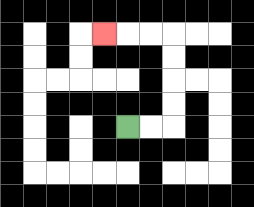{'start': '[5, 5]', 'end': '[4, 1]', 'path_directions': 'R,R,U,U,U,U,L,L,L', 'path_coordinates': '[[5, 5], [6, 5], [7, 5], [7, 4], [7, 3], [7, 2], [7, 1], [6, 1], [5, 1], [4, 1]]'}